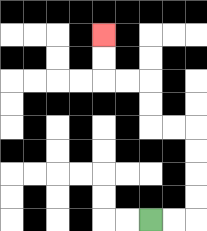{'start': '[6, 9]', 'end': '[4, 1]', 'path_directions': 'R,R,U,U,U,U,L,L,U,U,L,L,U,U', 'path_coordinates': '[[6, 9], [7, 9], [8, 9], [8, 8], [8, 7], [8, 6], [8, 5], [7, 5], [6, 5], [6, 4], [6, 3], [5, 3], [4, 3], [4, 2], [4, 1]]'}